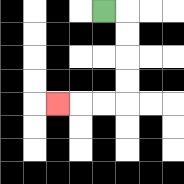{'start': '[4, 0]', 'end': '[2, 4]', 'path_directions': 'R,D,D,D,D,L,L,L', 'path_coordinates': '[[4, 0], [5, 0], [5, 1], [5, 2], [5, 3], [5, 4], [4, 4], [3, 4], [2, 4]]'}